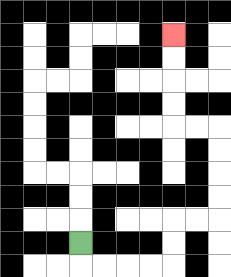{'start': '[3, 10]', 'end': '[7, 1]', 'path_directions': 'D,R,R,R,R,U,U,R,R,U,U,U,U,L,L,U,U,U,U', 'path_coordinates': '[[3, 10], [3, 11], [4, 11], [5, 11], [6, 11], [7, 11], [7, 10], [7, 9], [8, 9], [9, 9], [9, 8], [9, 7], [9, 6], [9, 5], [8, 5], [7, 5], [7, 4], [7, 3], [7, 2], [7, 1]]'}